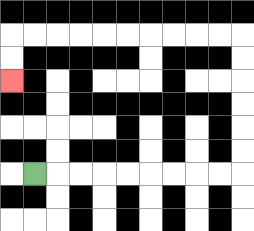{'start': '[1, 7]', 'end': '[0, 3]', 'path_directions': 'R,R,R,R,R,R,R,R,R,U,U,U,U,U,U,L,L,L,L,L,L,L,L,L,L,D,D', 'path_coordinates': '[[1, 7], [2, 7], [3, 7], [4, 7], [5, 7], [6, 7], [7, 7], [8, 7], [9, 7], [10, 7], [10, 6], [10, 5], [10, 4], [10, 3], [10, 2], [10, 1], [9, 1], [8, 1], [7, 1], [6, 1], [5, 1], [4, 1], [3, 1], [2, 1], [1, 1], [0, 1], [0, 2], [0, 3]]'}